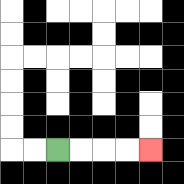{'start': '[2, 6]', 'end': '[6, 6]', 'path_directions': 'R,R,R,R', 'path_coordinates': '[[2, 6], [3, 6], [4, 6], [5, 6], [6, 6]]'}